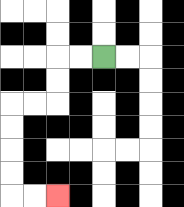{'start': '[4, 2]', 'end': '[2, 8]', 'path_directions': 'L,L,D,D,L,L,D,D,D,D,R,R', 'path_coordinates': '[[4, 2], [3, 2], [2, 2], [2, 3], [2, 4], [1, 4], [0, 4], [0, 5], [0, 6], [0, 7], [0, 8], [1, 8], [2, 8]]'}